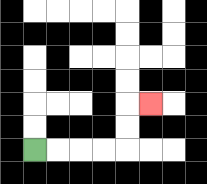{'start': '[1, 6]', 'end': '[6, 4]', 'path_directions': 'R,R,R,R,U,U,R', 'path_coordinates': '[[1, 6], [2, 6], [3, 6], [4, 6], [5, 6], [5, 5], [5, 4], [6, 4]]'}